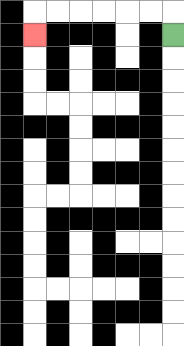{'start': '[7, 1]', 'end': '[1, 1]', 'path_directions': 'U,L,L,L,L,L,L,D', 'path_coordinates': '[[7, 1], [7, 0], [6, 0], [5, 0], [4, 0], [3, 0], [2, 0], [1, 0], [1, 1]]'}